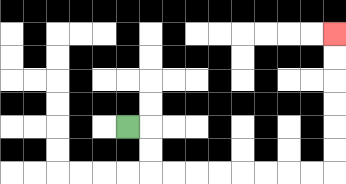{'start': '[5, 5]', 'end': '[14, 1]', 'path_directions': 'R,D,D,R,R,R,R,R,R,R,R,U,U,U,U,U,U', 'path_coordinates': '[[5, 5], [6, 5], [6, 6], [6, 7], [7, 7], [8, 7], [9, 7], [10, 7], [11, 7], [12, 7], [13, 7], [14, 7], [14, 6], [14, 5], [14, 4], [14, 3], [14, 2], [14, 1]]'}